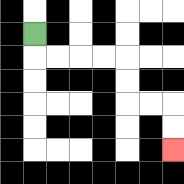{'start': '[1, 1]', 'end': '[7, 6]', 'path_directions': 'D,R,R,R,R,D,D,R,R,D,D', 'path_coordinates': '[[1, 1], [1, 2], [2, 2], [3, 2], [4, 2], [5, 2], [5, 3], [5, 4], [6, 4], [7, 4], [7, 5], [7, 6]]'}